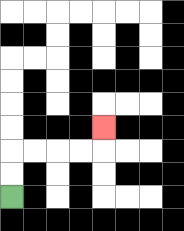{'start': '[0, 8]', 'end': '[4, 5]', 'path_directions': 'U,U,R,R,R,R,U', 'path_coordinates': '[[0, 8], [0, 7], [0, 6], [1, 6], [2, 6], [3, 6], [4, 6], [4, 5]]'}